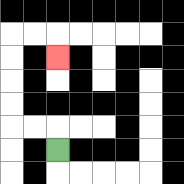{'start': '[2, 6]', 'end': '[2, 2]', 'path_directions': 'U,L,L,U,U,U,U,R,R,D', 'path_coordinates': '[[2, 6], [2, 5], [1, 5], [0, 5], [0, 4], [0, 3], [0, 2], [0, 1], [1, 1], [2, 1], [2, 2]]'}